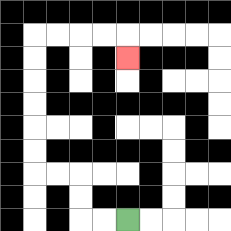{'start': '[5, 9]', 'end': '[5, 2]', 'path_directions': 'L,L,U,U,L,L,U,U,U,U,U,U,R,R,R,R,D', 'path_coordinates': '[[5, 9], [4, 9], [3, 9], [3, 8], [3, 7], [2, 7], [1, 7], [1, 6], [1, 5], [1, 4], [1, 3], [1, 2], [1, 1], [2, 1], [3, 1], [4, 1], [5, 1], [5, 2]]'}